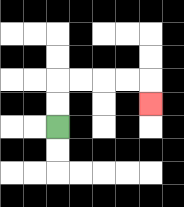{'start': '[2, 5]', 'end': '[6, 4]', 'path_directions': 'U,U,R,R,R,R,D', 'path_coordinates': '[[2, 5], [2, 4], [2, 3], [3, 3], [4, 3], [5, 3], [6, 3], [6, 4]]'}